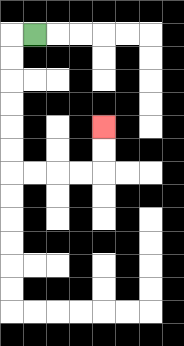{'start': '[1, 1]', 'end': '[4, 5]', 'path_directions': 'L,D,D,D,D,D,D,R,R,R,R,U,U', 'path_coordinates': '[[1, 1], [0, 1], [0, 2], [0, 3], [0, 4], [0, 5], [0, 6], [0, 7], [1, 7], [2, 7], [3, 7], [4, 7], [4, 6], [4, 5]]'}